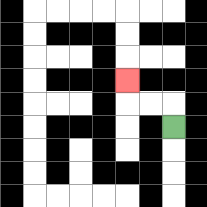{'start': '[7, 5]', 'end': '[5, 3]', 'path_directions': 'U,L,L,U', 'path_coordinates': '[[7, 5], [7, 4], [6, 4], [5, 4], [5, 3]]'}